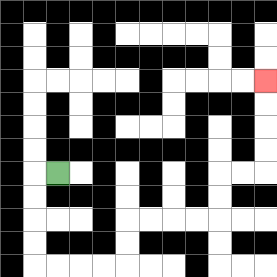{'start': '[2, 7]', 'end': '[11, 3]', 'path_directions': 'L,D,D,D,D,R,R,R,R,U,U,R,R,R,R,U,U,R,R,U,U,U,U', 'path_coordinates': '[[2, 7], [1, 7], [1, 8], [1, 9], [1, 10], [1, 11], [2, 11], [3, 11], [4, 11], [5, 11], [5, 10], [5, 9], [6, 9], [7, 9], [8, 9], [9, 9], [9, 8], [9, 7], [10, 7], [11, 7], [11, 6], [11, 5], [11, 4], [11, 3]]'}